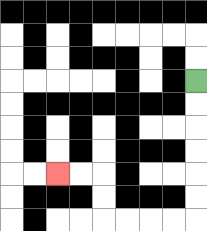{'start': '[8, 3]', 'end': '[2, 7]', 'path_directions': 'D,D,D,D,D,D,L,L,L,L,U,U,L,L', 'path_coordinates': '[[8, 3], [8, 4], [8, 5], [8, 6], [8, 7], [8, 8], [8, 9], [7, 9], [6, 9], [5, 9], [4, 9], [4, 8], [4, 7], [3, 7], [2, 7]]'}